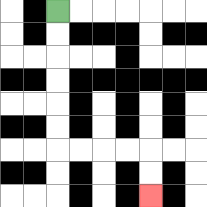{'start': '[2, 0]', 'end': '[6, 8]', 'path_directions': 'D,D,D,D,D,D,R,R,R,R,D,D', 'path_coordinates': '[[2, 0], [2, 1], [2, 2], [2, 3], [2, 4], [2, 5], [2, 6], [3, 6], [4, 6], [5, 6], [6, 6], [6, 7], [6, 8]]'}